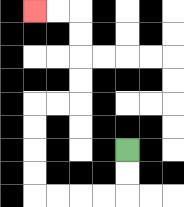{'start': '[5, 6]', 'end': '[1, 0]', 'path_directions': 'D,D,L,L,L,L,U,U,U,U,R,R,U,U,U,U,L,L', 'path_coordinates': '[[5, 6], [5, 7], [5, 8], [4, 8], [3, 8], [2, 8], [1, 8], [1, 7], [1, 6], [1, 5], [1, 4], [2, 4], [3, 4], [3, 3], [3, 2], [3, 1], [3, 0], [2, 0], [1, 0]]'}